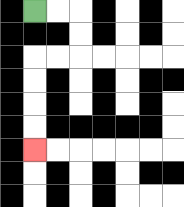{'start': '[1, 0]', 'end': '[1, 6]', 'path_directions': 'R,R,D,D,L,L,D,D,D,D', 'path_coordinates': '[[1, 0], [2, 0], [3, 0], [3, 1], [3, 2], [2, 2], [1, 2], [1, 3], [1, 4], [1, 5], [1, 6]]'}